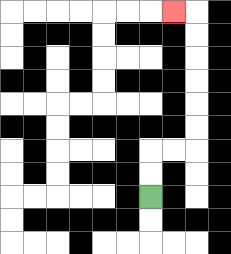{'start': '[6, 8]', 'end': '[7, 0]', 'path_directions': 'U,U,R,R,U,U,U,U,U,U,L', 'path_coordinates': '[[6, 8], [6, 7], [6, 6], [7, 6], [8, 6], [8, 5], [8, 4], [8, 3], [8, 2], [8, 1], [8, 0], [7, 0]]'}